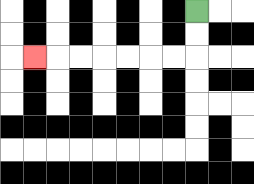{'start': '[8, 0]', 'end': '[1, 2]', 'path_directions': 'D,D,L,L,L,L,L,L,L', 'path_coordinates': '[[8, 0], [8, 1], [8, 2], [7, 2], [6, 2], [5, 2], [4, 2], [3, 2], [2, 2], [1, 2]]'}